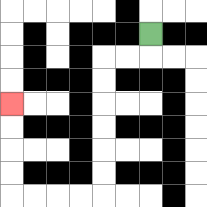{'start': '[6, 1]', 'end': '[0, 4]', 'path_directions': 'D,L,L,D,D,D,D,D,D,L,L,L,L,U,U,U,U', 'path_coordinates': '[[6, 1], [6, 2], [5, 2], [4, 2], [4, 3], [4, 4], [4, 5], [4, 6], [4, 7], [4, 8], [3, 8], [2, 8], [1, 8], [0, 8], [0, 7], [0, 6], [0, 5], [0, 4]]'}